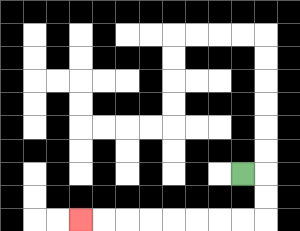{'start': '[10, 7]', 'end': '[3, 9]', 'path_directions': 'R,D,D,L,L,L,L,L,L,L,L', 'path_coordinates': '[[10, 7], [11, 7], [11, 8], [11, 9], [10, 9], [9, 9], [8, 9], [7, 9], [6, 9], [5, 9], [4, 9], [3, 9]]'}